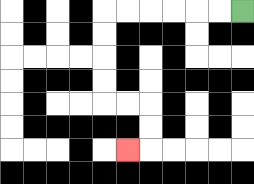{'start': '[10, 0]', 'end': '[5, 6]', 'path_directions': 'L,L,L,L,L,L,D,D,D,D,R,R,D,D,L', 'path_coordinates': '[[10, 0], [9, 0], [8, 0], [7, 0], [6, 0], [5, 0], [4, 0], [4, 1], [4, 2], [4, 3], [4, 4], [5, 4], [6, 4], [6, 5], [6, 6], [5, 6]]'}